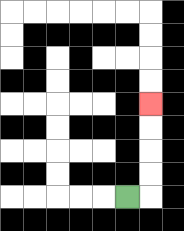{'start': '[5, 8]', 'end': '[6, 4]', 'path_directions': 'R,U,U,U,U', 'path_coordinates': '[[5, 8], [6, 8], [6, 7], [6, 6], [6, 5], [6, 4]]'}